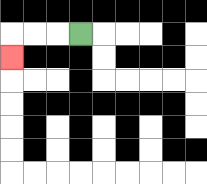{'start': '[3, 1]', 'end': '[0, 2]', 'path_directions': 'L,L,L,D', 'path_coordinates': '[[3, 1], [2, 1], [1, 1], [0, 1], [0, 2]]'}